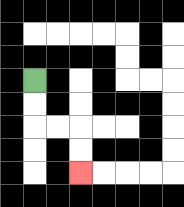{'start': '[1, 3]', 'end': '[3, 7]', 'path_directions': 'D,D,R,R,D,D', 'path_coordinates': '[[1, 3], [1, 4], [1, 5], [2, 5], [3, 5], [3, 6], [3, 7]]'}